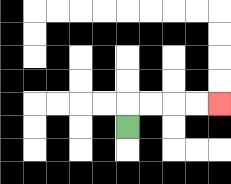{'start': '[5, 5]', 'end': '[9, 4]', 'path_directions': 'U,R,R,R,R', 'path_coordinates': '[[5, 5], [5, 4], [6, 4], [7, 4], [8, 4], [9, 4]]'}